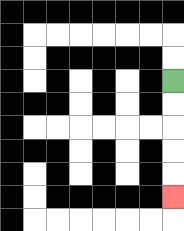{'start': '[7, 3]', 'end': '[7, 8]', 'path_directions': 'D,D,D,D,D', 'path_coordinates': '[[7, 3], [7, 4], [7, 5], [7, 6], [7, 7], [7, 8]]'}